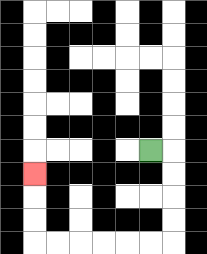{'start': '[6, 6]', 'end': '[1, 7]', 'path_directions': 'R,D,D,D,D,L,L,L,L,L,L,U,U,U', 'path_coordinates': '[[6, 6], [7, 6], [7, 7], [7, 8], [7, 9], [7, 10], [6, 10], [5, 10], [4, 10], [3, 10], [2, 10], [1, 10], [1, 9], [1, 8], [1, 7]]'}